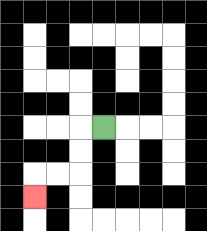{'start': '[4, 5]', 'end': '[1, 8]', 'path_directions': 'L,D,D,L,L,D', 'path_coordinates': '[[4, 5], [3, 5], [3, 6], [3, 7], [2, 7], [1, 7], [1, 8]]'}